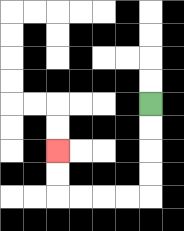{'start': '[6, 4]', 'end': '[2, 6]', 'path_directions': 'D,D,D,D,L,L,L,L,U,U', 'path_coordinates': '[[6, 4], [6, 5], [6, 6], [6, 7], [6, 8], [5, 8], [4, 8], [3, 8], [2, 8], [2, 7], [2, 6]]'}